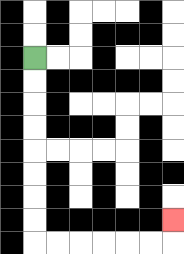{'start': '[1, 2]', 'end': '[7, 9]', 'path_directions': 'D,D,D,D,D,D,D,D,R,R,R,R,R,R,U', 'path_coordinates': '[[1, 2], [1, 3], [1, 4], [1, 5], [1, 6], [1, 7], [1, 8], [1, 9], [1, 10], [2, 10], [3, 10], [4, 10], [5, 10], [6, 10], [7, 10], [7, 9]]'}